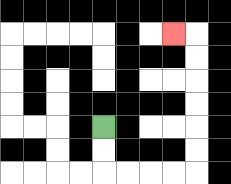{'start': '[4, 5]', 'end': '[7, 1]', 'path_directions': 'D,D,R,R,R,R,U,U,U,U,U,U,L', 'path_coordinates': '[[4, 5], [4, 6], [4, 7], [5, 7], [6, 7], [7, 7], [8, 7], [8, 6], [8, 5], [8, 4], [8, 3], [8, 2], [8, 1], [7, 1]]'}